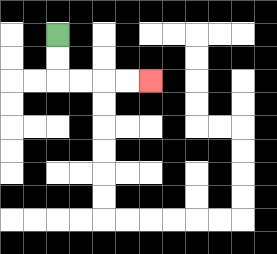{'start': '[2, 1]', 'end': '[6, 3]', 'path_directions': 'D,D,R,R,R,R', 'path_coordinates': '[[2, 1], [2, 2], [2, 3], [3, 3], [4, 3], [5, 3], [6, 3]]'}